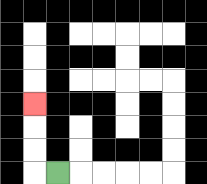{'start': '[2, 7]', 'end': '[1, 4]', 'path_directions': 'L,U,U,U', 'path_coordinates': '[[2, 7], [1, 7], [1, 6], [1, 5], [1, 4]]'}